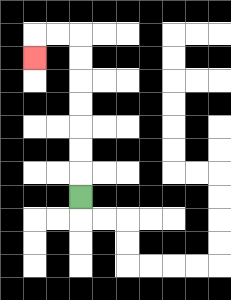{'start': '[3, 8]', 'end': '[1, 2]', 'path_directions': 'U,U,U,U,U,U,U,L,L,D', 'path_coordinates': '[[3, 8], [3, 7], [3, 6], [3, 5], [3, 4], [3, 3], [3, 2], [3, 1], [2, 1], [1, 1], [1, 2]]'}